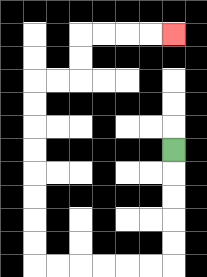{'start': '[7, 6]', 'end': '[7, 1]', 'path_directions': 'D,D,D,D,D,L,L,L,L,L,L,U,U,U,U,U,U,U,U,R,R,U,U,R,R,R,R', 'path_coordinates': '[[7, 6], [7, 7], [7, 8], [7, 9], [7, 10], [7, 11], [6, 11], [5, 11], [4, 11], [3, 11], [2, 11], [1, 11], [1, 10], [1, 9], [1, 8], [1, 7], [1, 6], [1, 5], [1, 4], [1, 3], [2, 3], [3, 3], [3, 2], [3, 1], [4, 1], [5, 1], [6, 1], [7, 1]]'}